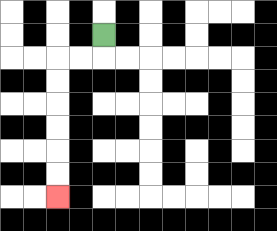{'start': '[4, 1]', 'end': '[2, 8]', 'path_directions': 'D,L,L,D,D,D,D,D,D', 'path_coordinates': '[[4, 1], [4, 2], [3, 2], [2, 2], [2, 3], [2, 4], [2, 5], [2, 6], [2, 7], [2, 8]]'}